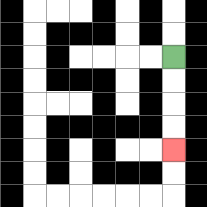{'start': '[7, 2]', 'end': '[7, 6]', 'path_directions': 'D,D,D,D', 'path_coordinates': '[[7, 2], [7, 3], [7, 4], [7, 5], [7, 6]]'}